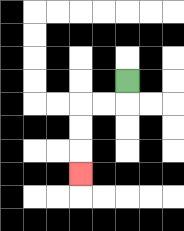{'start': '[5, 3]', 'end': '[3, 7]', 'path_directions': 'D,L,L,D,D,D', 'path_coordinates': '[[5, 3], [5, 4], [4, 4], [3, 4], [3, 5], [3, 6], [3, 7]]'}